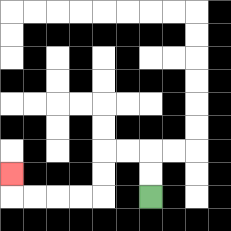{'start': '[6, 8]', 'end': '[0, 7]', 'path_directions': 'U,U,L,L,D,D,L,L,L,L,U', 'path_coordinates': '[[6, 8], [6, 7], [6, 6], [5, 6], [4, 6], [4, 7], [4, 8], [3, 8], [2, 8], [1, 8], [0, 8], [0, 7]]'}